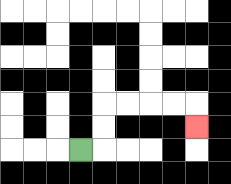{'start': '[3, 6]', 'end': '[8, 5]', 'path_directions': 'R,U,U,R,R,R,R,D', 'path_coordinates': '[[3, 6], [4, 6], [4, 5], [4, 4], [5, 4], [6, 4], [7, 4], [8, 4], [8, 5]]'}